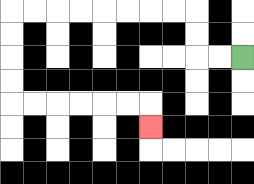{'start': '[10, 2]', 'end': '[6, 5]', 'path_directions': 'L,L,U,U,L,L,L,L,L,L,L,L,D,D,D,D,R,R,R,R,R,R,D', 'path_coordinates': '[[10, 2], [9, 2], [8, 2], [8, 1], [8, 0], [7, 0], [6, 0], [5, 0], [4, 0], [3, 0], [2, 0], [1, 0], [0, 0], [0, 1], [0, 2], [0, 3], [0, 4], [1, 4], [2, 4], [3, 4], [4, 4], [5, 4], [6, 4], [6, 5]]'}